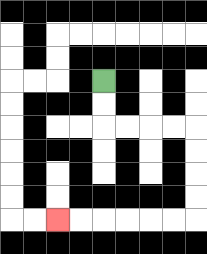{'start': '[4, 3]', 'end': '[2, 9]', 'path_directions': 'D,D,R,R,R,R,D,D,D,D,L,L,L,L,L,L', 'path_coordinates': '[[4, 3], [4, 4], [4, 5], [5, 5], [6, 5], [7, 5], [8, 5], [8, 6], [8, 7], [8, 8], [8, 9], [7, 9], [6, 9], [5, 9], [4, 9], [3, 9], [2, 9]]'}